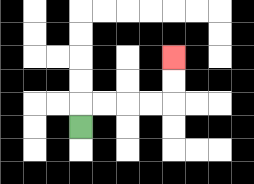{'start': '[3, 5]', 'end': '[7, 2]', 'path_directions': 'U,R,R,R,R,U,U', 'path_coordinates': '[[3, 5], [3, 4], [4, 4], [5, 4], [6, 4], [7, 4], [7, 3], [7, 2]]'}